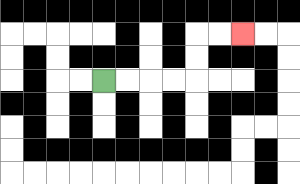{'start': '[4, 3]', 'end': '[10, 1]', 'path_directions': 'R,R,R,R,U,U,R,R', 'path_coordinates': '[[4, 3], [5, 3], [6, 3], [7, 3], [8, 3], [8, 2], [8, 1], [9, 1], [10, 1]]'}